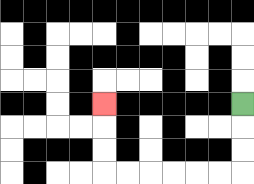{'start': '[10, 4]', 'end': '[4, 4]', 'path_directions': 'D,D,D,L,L,L,L,L,L,U,U,U', 'path_coordinates': '[[10, 4], [10, 5], [10, 6], [10, 7], [9, 7], [8, 7], [7, 7], [6, 7], [5, 7], [4, 7], [4, 6], [4, 5], [4, 4]]'}